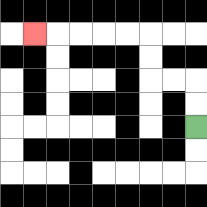{'start': '[8, 5]', 'end': '[1, 1]', 'path_directions': 'U,U,L,L,U,U,L,L,L,L,L', 'path_coordinates': '[[8, 5], [8, 4], [8, 3], [7, 3], [6, 3], [6, 2], [6, 1], [5, 1], [4, 1], [3, 1], [2, 1], [1, 1]]'}